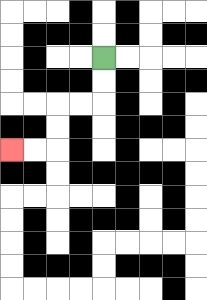{'start': '[4, 2]', 'end': '[0, 6]', 'path_directions': 'D,D,L,L,D,D,L,L', 'path_coordinates': '[[4, 2], [4, 3], [4, 4], [3, 4], [2, 4], [2, 5], [2, 6], [1, 6], [0, 6]]'}